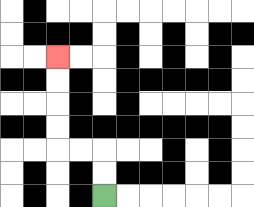{'start': '[4, 8]', 'end': '[2, 2]', 'path_directions': 'U,U,L,L,U,U,U,U', 'path_coordinates': '[[4, 8], [4, 7], [4, 6], [3, 6], [2, 6], [2, 5], [2, 4], [2, 3], [2, 2]]'}